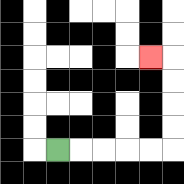{'start': '[2, 6]', 'end': '[6, 2]', 'path_directions': 'R,R,R,R,R,U,U,U,U,L', 'path_coordinates': '[[2, 6], [3, 6], [4, 6], [5, 6], [6, 6], [7, 6], [7, 5], [7, 4], [7, 3], [7, 2], [6, 2]]'}